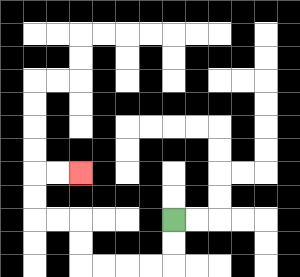{'start': '[7, 9]', 'end': '[3, 7]', 'path_directions': 'D,D,L,L,L,L,U,U,L,L,U,U,R,R', 'path_coordinates': '[[7, 9], [7, 10], [7, 11], [6, 11], [5, 11], [4, 11], [3, 11], [3, 10], [3, 9], [2, 9], [1, 9], [1, 8], [1, 7], [2, 7], [3, 7]]'}